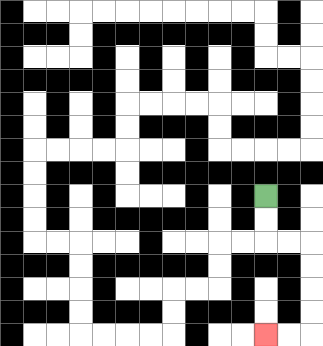{'start': '[11, 8]', 'end': '[11, 14]', 'path_directions': 'D,D,R,R,D,D,D,D,L,L', 'path_coordinates': '[[11, 8], [11, 9], [11, 10], [12, 10], [13, 10], [13, 11], [13, 12], [13, 13], [13, 14], [12, 14], [11, 14]]'}